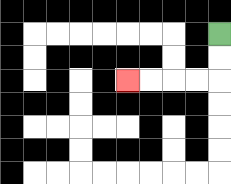{'start': '[9, 1]', 'end': '[5, 3]', 'path_directions': 'D,D,L,L,L,L', 'path_coordinates': '[[9, 1], [9, 2], [9, 3], [8, 3], [7, 3], [6, 3], [5, 3]]'}